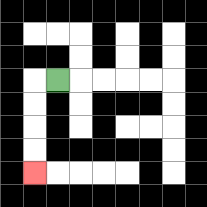{'start': '[2, 3]', 'end': '[1, 7]', 'path_directions': 'L,D,D,D,D', 'path_coordinates': '[[2, 3], [1, 3], [1, 4], [1, 5], [1, 6], [1, 7]]'}